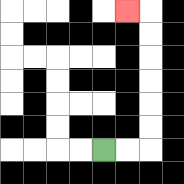{'start': '[4, 6]', 'end': '[5, 0]', 'path_directions': 'R,R,U,U,U,U,U,U,L', 'path_coordinates': '[[4, 6], [5, 6], [6, 6], [6, 5], [6, 4], [6, 3], [6, 2], [6, 1], [6, 0], [5, 0]]'}